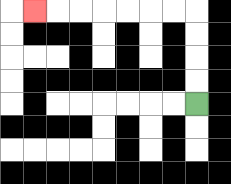{'start': '[8, 4]', 'end': '[1, 0]', 'path_directions': 'U,U,U,U,L,L,L,L,L,L,L', 'path_coordinates': '[[8, 4], [8, 3], [8, 2], [8, 1], [8, 0], [7, 0], [6, 0], [5, 0], [4, 0], [3, 0], [2, 0], [1, 0]]'}